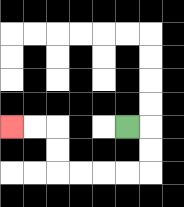{'start': '[5, 5]', 'end': '[0, 5]', 'path_directions': 'R,D,D,L,L,L,L,U,U,L,L', 'path_coordinates': '[[5, 5], [6, 5], [6, 6], [6, 7], [5, 7], [4, 7], [3, 7], [2, 7], [2, 6], [2, 5], [1, 5], [0, 5]]'}